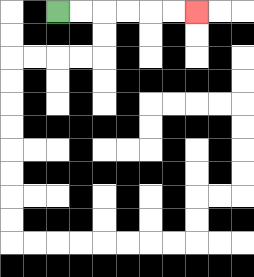{'start': '[2, 0]', 'end': '[8, 0]', 'path_directions': 'R,R,R,R,R,R', 'path_coordinates': '[[2, 0], [3, 0], [4, 0], [5, 0], [6, 0], [7, 0], [8, 0]]'}